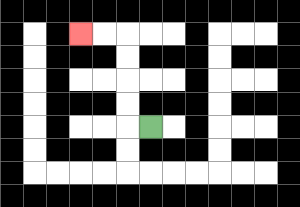{'start': '[6, 5]', 'end': '[3, 1]', 'path_directions': 'L,U,U,U,U,L,L', 'path_coordinates': '[[6, 5], [5, 5], [5, 4], [5, 3], [5, 2], [5, 1], [4, 1], [3, 1]]'}